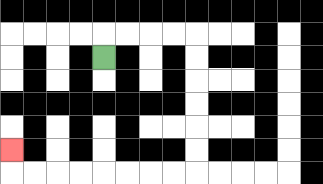{'start': '[4, 2]', 'end': '[0, 6]', 'path_directions': 'U,R,R,R,R,D,D,D,D,D,D,L,L,L,L,L,L,L,L,U', 'path_coordinates': '[[4, 2], [4, 1], [5, 1], [6, 1], [7, 1], [8, 1], [8, 2], [8, 3], [8, 4], [8, 5], [8, 6], [8, 7], [7, 7], [6, 7], [5, 7], [4, 7], [3, 7], [2, 7], [1, 7], [0, 7], [0, 6]]'}